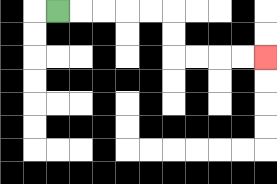{'start': '[2, 0]', 'end': '[11, 2]', 'path_directions': 'R,R,R,R,R,D,D,R,R,R,R', 'path_coordinates': '[[2, 0], [3, 0], [4, 0], [5, 0], [6, 0], [7, 0], [7, 1], [7, 2], [8, 2], [9, 2], [10, 2], [11, 2]]'}